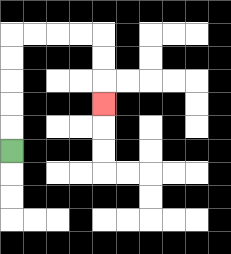{'start': '[0, 6]', 'end': '[4, 4]', 'path_directions': 'U,U,U,U,U,R,R,R,R,D,D,D', 'path_coordinates': '[[0, 6], [0, 5], [0, 4], [0, 3], [0, 2], [0, 1], [1, 1], [2, 1], [3, 1], [4, 1], [4, 2], [4, 3], [4, 4]]'}